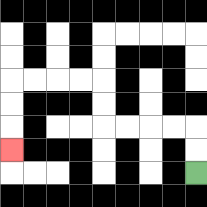{'start': '[8, 7]', 'end': '[0, 6]', 'path_directions': 'U,U,L,L,L,L,U,U,L,L,L,L,D,D,D', 'path_coordinates': '[[8, 7], [8, 6], [8, 5], [7, 5], [6, 5], [5, 5], [4, 5], [4, 4], [4, 3], [3, 3], [2, 3], [1, 3], [0, 3], [0, 4], [0, 5], [0, 6]]'}